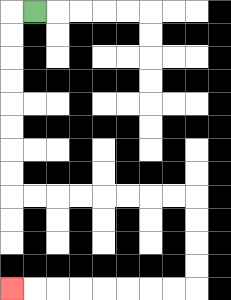{'start': '[1, 0]', 'end': '[0, 12]', 'path_directions': 'L,D,D,D,D,D,D,D,D,R,R,R,R,R,R,R,R,D,D,D,D,L,L,L,L,L,L,L,L', 'path_coordinates': '[[1, 0], [0, 0], [0, 1], [0, 2], [0, 3], [0, 4], [0, 5], [0, 6], [0, 7], [0, 8], [1, 8], [2, 8], [3, 8], [4, 8], [5, 8], [6, 8], [7, 8], [8, 8], [8, 9], [8, 10], [8, 11], [8, 12], [7, 12], [6, 12], [5, 12], [4, 12], [3, 12], [2, 12], [1, 12], [0, 12]]'}